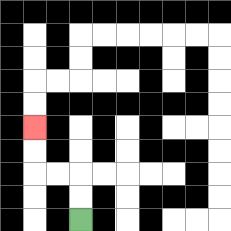{'start': '[3, 9]', 'end': '[1, 5]', 'path_directions': 'U,U,L,L,U,U', 'path_coordinates': '[[3, 9], [3, 8], [3, 7], [2, 7], [1, 7], [1, 6], [1, 5]]'}